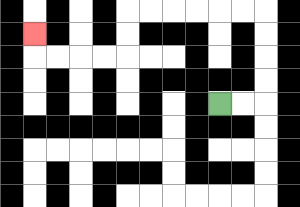{'start': '[9, 4]', 'end': '[1, 1]', 'path_directions': 'R,R,U,U,U,U,L,L,L,L,L,L,D,D,L,L,L,L,U', 'path_coordinates': '[[9, 4], [10, 4], [11, 4], [11, 3], [11, 2], [11, 1], [11, 0], [10, 0], [9, 0], [8, 0], [7, 0], [6, 0], [5, 0], [5, 1], [5, 2], [4, 2], [3, 2], [2, 2], [1, 2], [1, 1]]'}